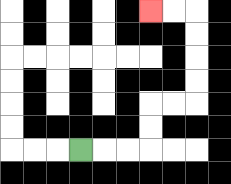{'start': '[3, 6]', 'end': '[6, 0]', 'path_directions': 'R,R,R,U,U,R,R,U,U,U,U,L,L', 'path_coordinates': '[[3, 6], [4, 6], [5, 6], [6, 6], [6, 5], [6, 4], [7, 4], [8, 4], [8, 3], [8, 2], [8, 1], [8, 0], [7, 0], [6, 0]]'}